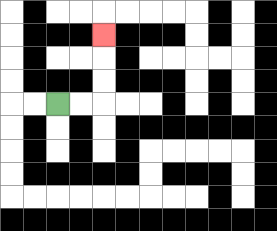{'start': '[2, 4]', 'end': '[4, 1]', 'path_directions': 'R,R,U,U,U', 'path_coordinates': '[[2, 4], [3, 4], [4, 4], [4, 3], [4, 2], [4, 1]]'}